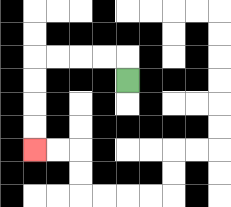{'start': '[5, 3]', 'end': '[1, 6]', 'path_directions': 'U,L,L,L,L,D,D,D,D', 'path_coordinates': '[[5, 3], [5, 2], [4, 2], [3, 2], [2, 2], [1, 2], [1, 3], [1, 4], [1, 5], [1, 6]]'}